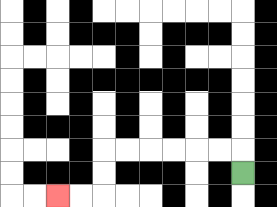{'start': '[10, 7]', 'end': '[2, 8]', 'path_directions': 'U,L,L,L,L,L,L,D,D,L,L', 'path_coordinates': '[[10, 7], [10, 6], [9, 6], [8, 6], [7, 6], [6, 6], [5, 6], [4, 6], [4, 7], [4, 8], [3, 8], [2, 8]]'}